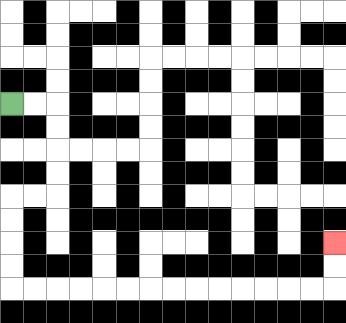{'start': '[0, 4]', 'end': '[14, 10]', 'path_directions': 'R,R,D,D,D,D,L,L,D,D,D,D,R,R,R,R,R,R,R,R,R,R,R,R,R,R,U,U', 'path_coordinates': '[[0, 4], [1, 4], [2, 4], [2, 5], [2, 6], [2, 7], [2, 8], [1, 8], [0, 8], [0, 9], [0, 10], [0, 11], [0, 12], [1, 12], [2, 12], [3, 12], [4, 12], [5, 12], [6, 12], [7, 12], [8, 12], [9, 12], [10, 12], [11, 12], [12, 12], [13, 12], [14, 12], [14, 11], [14, 10]]'}